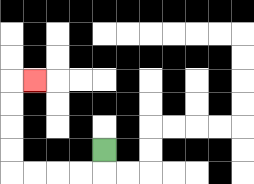{'start': '[4, 6]', 'end': '[1, 3]', 'path_directions': 'D,L,L,L,L,U,U,U,U,R', 'path_coordinates': '[[4, 6], [4, 7], [3, 7], [2, 7], [1, 7], [0, 7], [0, 6], [0, 5], [0, 4], [0, 3], [1, 3]]'}